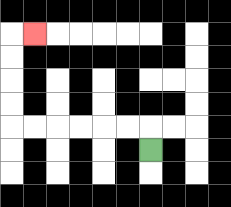{'start': '[6, 6]', 'end': '[1, 1]', 'path_directions': 'U,L,L,L,L,L,L,U,U,U,U,R', 'path_coordinates': '[[6, 6], [6, 5], [5, 5], [4, 5], [3, 5], [2, 5], [1, 5], [0, 5], [0, 4], [0, 3], [0, 2], [0, 1], [1, 1]]'}